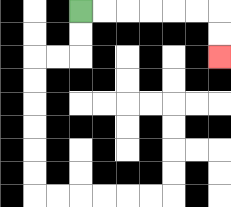{'start': '[3, 0]', 'end': '[9, 2]', 'path_directions': 'R,R,R,R,R,R,D,D', 'path_coordinates': '[[3, 0], [4, 0], [5, 0], [6, 0], [7, 0], [8, 0], [9, 0], [9, 1], [9, 2]]'}